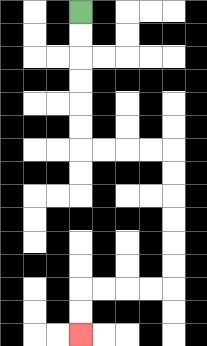{'start': '[3, 0]', 'end': '[3, 14]', 'path_directions': 'D,D,D,D,D,D,R,R,R,R,D,D,D,D,D,D,L,L,L,L,D,D', 'path_coordinates': '[[3, 0], [3, 1], [3, 2], [3, 3], [3, 4], [3, 5], [3, 6], [4, 6], [5, 6], [6, 6], [7, 6], [7, 7], [7, 8], [7, 9], [7, 10], [7, 11], [7, 12], [6, 12], [5, 12], [4, 12], [3, 12], [3, 13], [3, 14]]'}